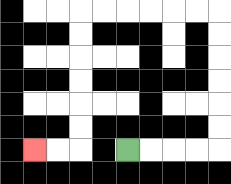{'start': '[5, 6]', 'end': '[1, 6]', 'path_directions': 'R,R,R,R,U,U,U,U,U,U,L,L,L,L,L,L,D,D,D,D,D,D,L,L', 'path_coordinates': '[[5, 6], [6, 6], [7, 6], [8, 6], [9, 6], [9, 5], [9, 4], [9, 3], [9, 2], [9, 1], [9, 0], [8, 0], [7, 0], [6, 0], [5, 0], [4, 0], [3, 0], [3, 1], [3, 2], [3, 3], [3, 4], [3, 5], [3, 6], [2, 6], [1, 6]]'}